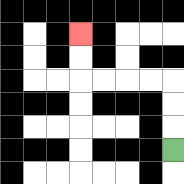{'start': '[7, 6]', 'end': '[3, 1]', 'path_directions': 'U,U,U,L,L,L,L,U,U', 'path_coordinates': '[[7, 6], [7, 5], [7, 4], [7, 3], [6, 3], [5, 3], [4, 3], [3, 3], [3, 2], [3, 1]]'}